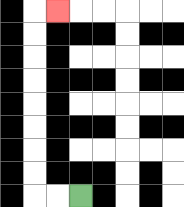{'start': '[3, 8]', 'end': '[2, 0]', 'path_directions': 'L,L,U,U,U,U,U,U,U,U,R', 'path_coordinates': '[[3, 8], [2, 8], [1, 8], [1, 7], [1, 6], [1, 5], [1, 4], [1, 3], [1, 2], [1, 1], [1, 0], [2, 0]]'}